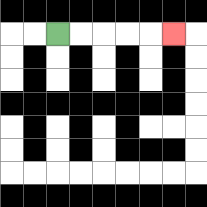{'start': '[2, 1]', 'end': '[7, 1]', 'path_directions': 'R,R,R,R,R', 'path_coordinates': '[[2, 1], [3, 1], [4, 1], [5, 1], [6, 1], [7, 1]]'}